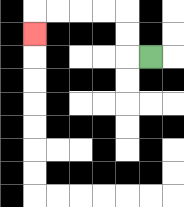{'start': '[6, 2]', 'end': '[1, 1]', 'path_directions': 'L,U,U,L,L,L,L,D', 'path_coordinates': '[[6, 2], [5, 2], [5, 1], [5, 0], [4, 0], [3, 0], [2, 0], [1, 0], [1, 1]]'}